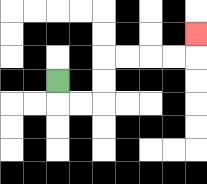{'start': '[2, 3]', 'end': '[8, 1]', 'path_directions': 'D,R,R,U,U,R,R,R,R,U', 'path_coordinates': '[[2, 3], [2, 4], [3, 4], [4, 4], [4, 3], [4, 2], [5, 2], [6, 2], [7, 2], [8, 2], [8, 1]]'}